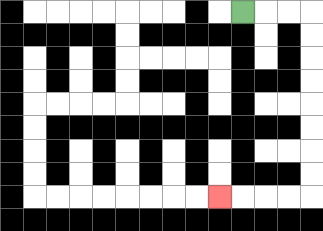{'start': '[10, 0]', 'end': '[9, 8]', 'path_directions': 'R,R,R,D,D,D,D,D,D,D,D,L,L,L,L', 'path_coordinates': '[[10, 0], [11, 0], [12, 0], [13, 0], [13, 1], [13, 2], [13, 3], [13, 4], [13, 5], [13, 6], [13, 7], [13, 8], [12, 8], [11, 8], [10, 8], [9, 8]]'}